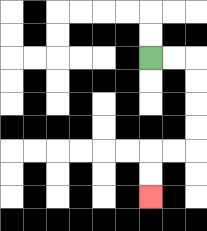{'start': '[6, 2]', 'end': '[6, 8]', 'path_directions': 'R,R,D,D,D,D,L,L,D,D', 'path_coordinates': '[[6, 2], [7, 2], [8, 2], [8, 3], [8, 4], [8, 5], [8, 6], [7, 6], [6, 6], [6, 7], [6, 8]]'}